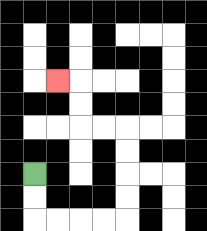{'start': '[1, 7]', 'end': '[2, 3]', 'path_directions': 'D,D,R,R,R,R,U,U,U,U,L,L,U,U,L', 'path_coordinates': '[[1, 7], [1, 8], [1, 9], [2, 9], [3, 9], [4, 9], [5, 9], [5, 8], [5, 7], [5, 6], [5, 5], [4, 5], [3, 5], [3, 4], [3, 3], [2, 3]]'}